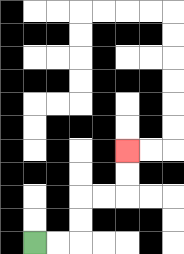{'start': '[1, 10]', 'end': '[5, 6]', 'path_directions': 'R,R,U,U,R,R,U,U', 'path_coordinates': '[[1, 10], [2, 10], [3, 10], [3, 9], [3, 8], [4, 8], [5, 8], [5, 7], [5, 6]]'}